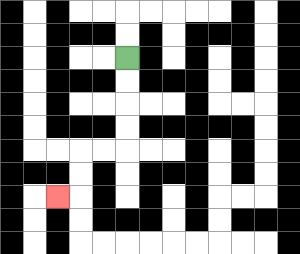{'start': '[5, 2]', 'end': '[2, 8]', 'path_directions': 'D,D,D,D,L,L,D,D,L', 'path_coordinates': '[[5, 2], [5, 3], [5, 4], [5, 5], [5, 6], [4, 6], [3, 6], [3, 7], [3, 8], [2, 8]]'}